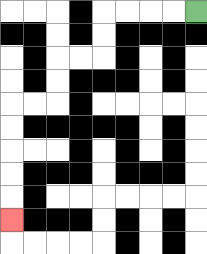{'start': '[8, 0]', 'end': '[0, 9]', 'path_directions': 'L,L,L,L,D,D,L,L,D,D,L,L,D,D,D,D,D', 'path_coordinates': '[[8, 0], [7, 0], [6, 0], [5, 0], [4, 0], [4, 1], [4, 2], [3, 2], [2, 2], [2, 3], [2, 4], [1, 4], [0, 4], [0, 5], [0, 6], [0, 7], [0, 8], [0, 9]]'}